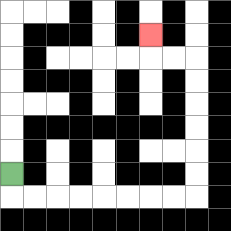{'start': '[0, 7]', 'end': '[6, 1]', 'path_directions': 'D,R,R,R,R,R,R,R,R,U,U,U,U,U,U,L,L,U', 'path_coordinates': '[[0, 7], [0, 8], [1, 8], [2, 8], [3, 8], [4, 8], [5, 8], [6, 8], [7, 8], [8, 8], [8, 7], [8, 6], [8, 5], [8, 4], [8, 3], [8, 2], [7, 2], [6, 2], [6, 1]]'}